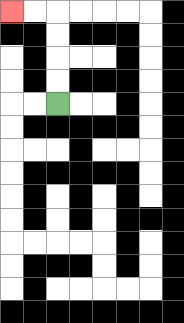{'start': '[2, 4]', 'end': '[0, 0]', 'path_directions': 'U,U,U,U,L,L', 'path_coordinates': '[[2, 4], [2, 3], [2, 2], [2, 1], [2, 0], [1, 0], [0, 0]]'}